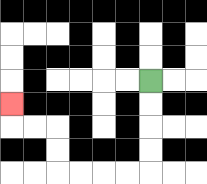{'start': '[6, 3]', 'end': '[0, 4]', 'path_directions': 'D,D,D,D,L,L,L,L,U,U,L,L,U', 'path_coordinates': '[[6, 3], [6, 4], [6, 5], [6, 6], [6, 7], [5, 7], [4, 7], [3, 7], [2, 7], [2, 6], [2, 5], [1, 5], [0, 5], [0, 4]]'}